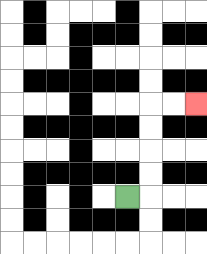{'start': '[5, 8]', 'end': '[8, 4]', 'path_directions': 'R,U,U,U,U,R,R', 'path_coordinates': '[[5, 8], [6, 8], [6, 7], [6, 6], [6, 5], [6, 4], [7, 4], [8, 4]]'}